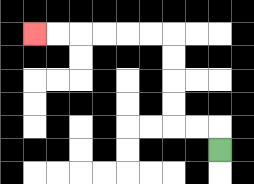{'start': '[9, 6]', 'end': '[1, 1]', 'path_directions': 'U,L,L,U,U,U,U,L,L,L,L,L,L', 'path_coordinates': '[[9, 6], [9, 5], [8, 5], [7, 5], [7, 4], [7, 3], [7, 2], [7, 1], [6, 1], [5, 1], [4, 1], [3, 1], [2, 1], [1, 1]]'}